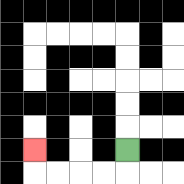{'start': '[5, 6]', 'end': '[1, 6]', 'path_directions': 'D,L,L,L,L,U', 'path_coordinates': '[[5, 6], [5, 7], [4, 7], [3, 7], [2, 7], [1, 7], [1, 6]]'}